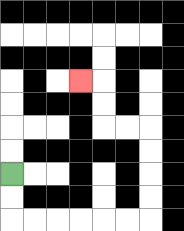{'start': '[0, 7]', 'end': '[3, 3]', 'path_directions': 'D,D,R,R,R,R,R,R,U,U,U,U,L,L,U,U,L', 'path_coordinates': '[[0, 7], [0, 8], [0, 9], [1, 9], [2, 9], [3, 9], [4, 9], [5, 9], [6, 9], [6, 8], [6, 7], [6, 6], [6, 5], [5, 5], [4, 5], [4, 4], [4, 3], [3, 3]]'}